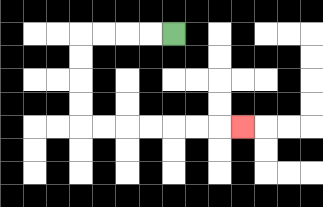{'start': '[7, 1]', 'end': '[10, 5]', 'path_directions': 'L,L,L,L,D,D,D,D,R,R,R,R,R,R,R', 'path_coordinates': '[[7, 1], [6, 1], [5, 1], [4, 1], [3, 1], [3, 2], [3, 3], [3, 4], [3, 5], [4, 5], [5, 5], [6, 5], [7, 5], [8, 5], [9, 5], [10, 5]]'}